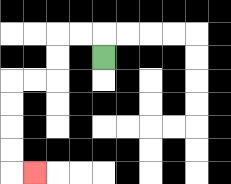{'start': '[4, 2]', 'end': '[1, 7]', 'path_directions': 'U,L,L,D,D,L,L,D,D,D,D,R', 'path_coordinates': '[[4, 2], [4, 1], [3, 1], [2, 1], [2, 2], [2, 3], [1, 3], [0, 3], [0, 4], [0, 5], [0, 6], [0, 7], [1, 7]]'}